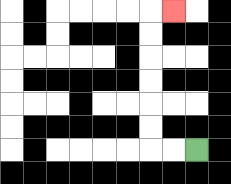{'start': '[8, 6]', 'end': '[7, 0]', 'path_directions': 'L,L,U,U,U,U,U,U,R', 'path_coordinates': '[[8, 6], [7, 6], [6, 6], [6, 5], [6, 4], [6, 3], [6, 2], [6, 1], [6, 0], [7, 0]]'}